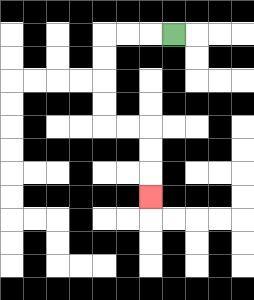{'start': '[7, 1]', 'end': '[6, 8]', 'path_directions': 'L,L,L,D,D,D,D,R,R,D,D,D', 'path_coordinates': '[[7, 1], [6, 1], [5, 1], [4, 1], [4, 2], [4, 3], [4, 4], [4, 5], [5, 5], [6, 5], [6, 6], [6, 7], [6, 8]]'}